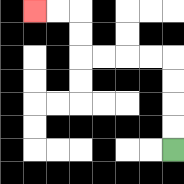{'start': '[7, 6]', 'end': '[1, 0]', 'path_directions': 'U,U,U,U,L,L,L,L,U,U,L,L', 'path_coordinates': '[[7, 6], [7, 5], [7, 4], [7, 3], [7, 2], [6, 2], [5, 2], [4, 2], [3, 2], [3, 1], [3, 0], [2, 0], [1, 0]]'}